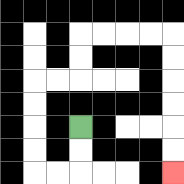{'start': '[3, 5]', 'end': '[7, 7]', 'path_directions': 'D,D,L,L,U,U,U,U,R,R,U,U,R,R,R,R,D,D,D,D,D,D', 'path_coordinates': '[[3, 5], [3, 6], [3, 7], [2, 7], [1, 7], [1, 6], [1, 5], [1, 4], [1, 3], [2, 3], [3, 3], [3, 2], [3, 1], [4, 1], [5, 1], [6, 1], [7, 1], [7, 2], [7, 3], [7, 4], [7, 5], [7, 6], [7, 7]]'}